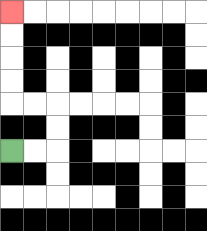{'start': '[0, 6]', 'end': '[0, 0]', 'path_directions': 'R,R,U,U,L,L,U,U,U,U', 'path_coordinates': '[[0, 6], [1, 6], [2, 6], [2, 5], [2, 4], [1, 4], [0, 4], [0, 3], [0, 2], [0, 1], [0, 0]]'}